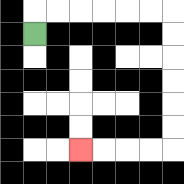{'start': '[1, 1]', 'end': '[3, 6]', 'path_directions': 'U,R,R,R,R,R,R,D,D,D,D,D,D,L,L,L,L', 'path_coordinates': '[[1, 1], [1, 0], [2, 0], [3, 0], [4, 0], [5, 0], [6, 0], [7, 0], [7, 1], [7, 2], [7, 3], [7, 4], [7, 5], [7, 6], [6, 6], [5, 6], [4, 6], [3, 6]]'}